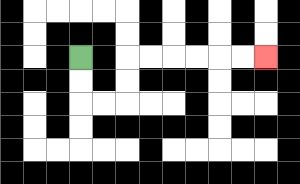{'start': '[3, 2]', 'end': '[11, 2]', 'path_directions': 'D,D,R,R,U,U,R,R,R,R,R,R', 'path_coordinates': '[[3, 2], [3, 3], [3, 4], [4, 4], [5, 4], [5, 3], [5, 2], [6, 2], [7, 2], [8, 2], [9, 2], [10, 2], [11, 2]]'}